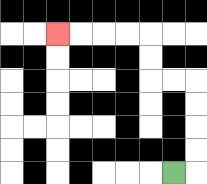{'start': '[7, 7]', 'end': '[2, 1]', 'path_directions': 'R,U,U,U,U,L,L,U,U,L,L,L,L', 'path_coordinates': '[[7, 7], [8, 7], [8, 6], [8, 5], [8, 4], [8, 3], [7, 3], [6, 3], [6, 2], [6, 1], [5, 1], [4, 1], [3, 1], [2, 1]]'}